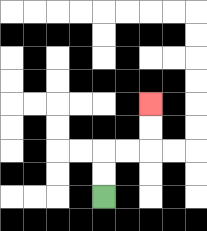{'start': '[4, 8]', 'end': '[6, 4]', 'path_directions': 'U,U,R,R,U,U', 'path_coordinates': '[[4, 8], [4, 7], [4, 6], [5, 6], [6, 6], [6, 5], [6, 4]]'}